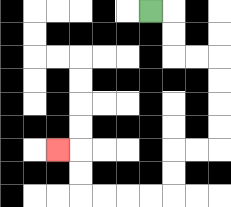{'start': '[6, 0]', 'end': '[2, 6]', 'path_directions': 'R,D,D,R,R,D,D,D,D,L,L,D,D,L,L,L,L,U,U,L', 'path_coordinates': '[[6, 0], [7, 0], [7, 1], [7, 2], [8, 2], [9, 2], [9, 3], [9, 4], [9, 5], [9, 6], [8, 6], [7, 6], [7, 7], [7, 8], [6, 8], [5, 8], [4, 8], [3, 8], [3, 7], [3, 6], [2, 6]]'}